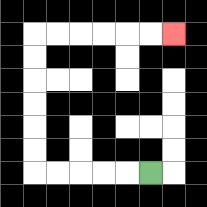{'start': '[6, 7]', 'end': '[7, 1]', 'path_directions': 'L,L,L,L,L,U,U,U,U,U,U,R,R,R,R,R,R', 'path_coordinates': '[[6, 7], [5, 7], [4, 7], [3, 7], [2, 7], [1, 7], [1, 6], [1, 5], [1, 4], [1, 3], [1, 2], [1, 1], [2, 1], [3, 1], [4, 1], [5, 1], [6, 1], [7, 1]]'}